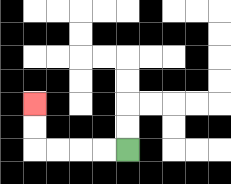{'start': '[5, 6]', 'end': '[1, 4]', 'path_directions': 'L,L,L,L,U,U', 'path_coordinates': '[[5, 6], [4, 6], [3, 6], [2, 6], [1, 6], [1, 5], [1, 4]]'}